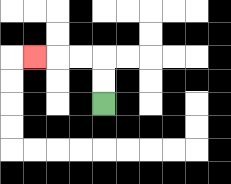{'start': '[4, 4]', 'end': '[1, 2]', 'path_directions': 'U,U,L,L,L', 'path_coordinates': '[[4, 4], [4, 3], [4, 2], [3, 2], [2, 2], [1, 2]]'}